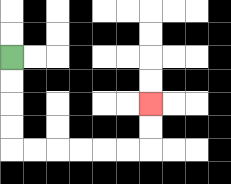{'start': '[0, 2]', 'end': '[6, 4]', 'path_directions': 'D,D,D,D,R,R,R,R,R,R,U,U', 'path_coordinates': '[[0, 2], [0, 3], [0, 4], [0, 5], [0, 6], [1, 6], [2, 6], [3, 6], [4, 6], [5, 6], [6, 6], [6, 5], [6, 4]]'}